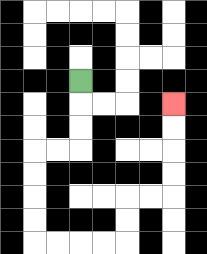{'start': '[3, 3]', 'end': '[7, 4]', 'path_directions': 'D,D,D,L,L,D,D,D,D,R,R,R,R,U,U,R,R,U,U,U,U', 'path_coordinates': '[[3, 3], [3, 4], [3, 5], [3, 6], [2, 6], [1, 6], [1, 7], [1, 8], [1, 9], [1, 10], [2, 10], [3, 10], [4, 10], [5, 10], [5, 9], [5, 8], [6, 8], [7, 8], [7, 7], [7, 6], [7, 5], [7, 4]]'}